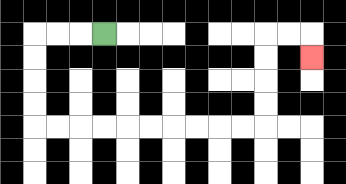{'start': '[4, 1]', 'end': '[13, 2]', 'path_directions': 'L,L,L,D,D,D,D,R,R,R,R,R,R,R,R,R,R,U,U,U,U,R,R,D', 'path_coordinates': '[[4, 1], [3, 1], [2, 1], [1, 1], [1, 2], [1, 3], [1, 4], [1, 5], [2, 5], [3, 5], [4, 5], [5, 5], [6, 5], [7, 5], [8, 5], [9, 5], [10, 5], [11, 5], [11, 4], [11, 3], [11, 2], [11, 1], [12, 1], [13, 1], [13, 2]]'}